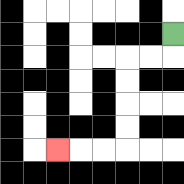{'start': '[7, 1]', 'end': '[2, 6]', 'path_directions': 'D,L,L,D,D,D,D,L,L,L', 'path_coordinates': '[[7, 1], [7, 2], [6, 2], [5, 2], [5, 3], [5, 4], [5, 5], [5, 6], [4, 6], [3, 6], [2, 6]]'}